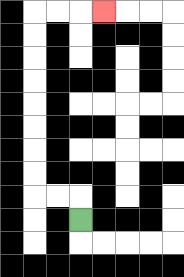{'start': '[3, 9]', 'end': '[4, 0]', 'path_directions': 'U,L,L,U,U,U,U,U,U,U,U,R,R,R', 'path_coordinates': '[[3, 9], [3, 8], [2, 8], [1, 8], [1, 7], [1, 6], [1, 5], [1, 4], [1, 3], [1, 2], [1, 1], [1, 0], [2, 0], [3, 0], [4, 0]]'}